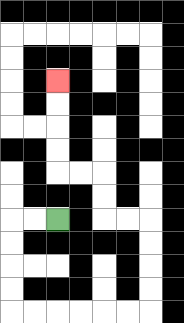{'start': '[2, 9]', 'end': '[2, 3]', 'path_directions': 'L,L,D,D,D,D,R,R,R,R,R,R,U,U,U,U,L,L,U,U,L,L,U,U,U,U', 'path_coordinates': '[[2, 9], [1, 9], [0, 9], [0, 10], [0, 11], [0, 12], [0, 13], [1, 13], [2, 13], [3, 13], [4, 13], [5, 13], [6, 13], [6, 12], [6, 11], [6, 10], [6, 9], [5, 9], [4, 9], [4, 8], [4, 7], [3, 7], [2, 7], [2, 6], [2, 5], [2, 4], [2, 3]]'}